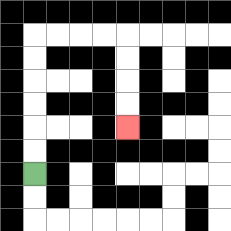{'start': '[1, 7]', 'end': '[5, 5]', 'path_directions': 'U,U,U,U,U,U,R,R,R,R,D,D,D,D', 'path_coordinates': '[[1, 7], [1, 6], [1, 5], [1, 4], [1, 3], [1, 2], [1, 1], [2, 1], [3, 1], [4, 1], [5, 1], [5, 2], [5, 3], [5, 4], [5, 5]]'}